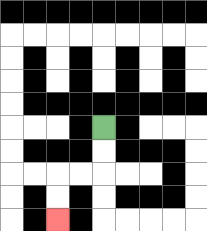{'start': '[4, 5]', 'end': '[2, 9]', 'path_directions': 'D,D,L,L,D,D', 'path_coordinates': '[[4, 5], [4, 6], [4, 7], [3, 7], [2, 7], [2, 8], [2, 9]]'}